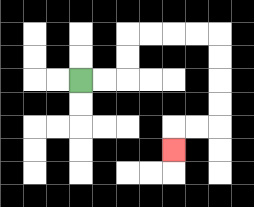{'start': '[3, 3]', 'end': '[7, 6]', 'path_directions': 'R,R,U,U,R,R,R,R,D,D,D,D,L,L,D', 'path_coordinates': '[[3, 3], [4, 3], [5, 3], [5, 2], [5, 1], [6, 1], [7, 1], [8, 1], [9, 1], [9, 2], [9, 3], [9, 4], [9, 5], [8, 5], [7, 5], [7, 6]]'}